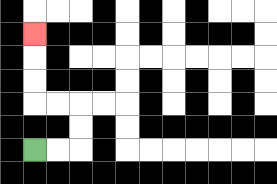{'start': '[1, 6]', 'end': '[1, 1]', 'path_directions': 'R,R,U,U,L,L,U,U,U', 'path_coordinates': '[[1, 6], [2, 6], [3, 6], [3, 5], [3, 4], [2, 4], [1, 4], [1, 3], [1, 2], [1, 1]]'}